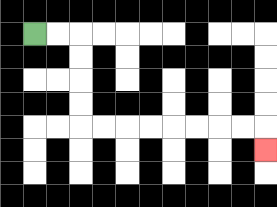{'start': '[1, 1]', 'end': '[11, 6]', 'path_directions': 'R,R,D,D,D,D,R,R,R,R,R,R,R,R,D', 'path_coordinates': '[[1, 1], [2, 1], [3, 1], [3, 2], [3, 3], [3, 4], [3, 5], [4, 5], [5, 5], [6, 5], [7, 5], [8, 5], [9, 5], [10, 5], [11, 5], [11, 6]]'}